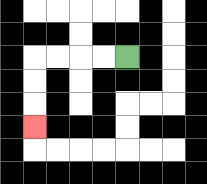{'start': '[5, 2]', 'end': '[1, 5]', 'path_directions': 'L,L,L,L,D,D,D', 'path_coordinates': '[[5, 2], [4, 2], [3, 2], [2, 2], [1, 2], [1, 3], [1, 4], [1, 5]]'}